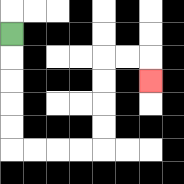{'start': '[0, 1]', 'end': '[6, 3]', 'path_directions': 'D,D,D,D,D,R,R,R,R,U,U,U,U,R,R,D', 'path_coordinates': '[[0, 1], [0, 2], [0, 3], [0, 4], [0, 5], [0, 6], [1, 6], [2, 6], [3, 6], [4, 6], [4, 5], [4, 4], [4, 3], [4, 2], [5, 2], [6, 2], [6, 3]]'}